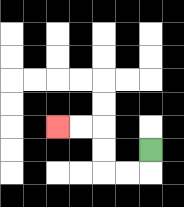{'start': '[6, 6]', 'end': '[2, 5]', 'path_directions': 'D,L,L,U,U,L,L', 'path_coordinates': '[[6, 6], [6, 7], [5, 7], [4, 7], [4, 6], [4, 5], [3, 5], [2, 5]]'}